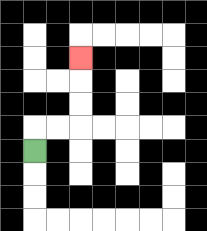{'start': '[1, 6]', 'end': '[3, 2]', 'path_directions': 'U,R,R,U,U,U', 'path_coordinates': '[[1, 6], [1, 5], [2, 5], [3, 5], [3, 4], [3, 3], [3, 2]]'}